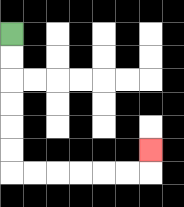{'start': '[0, 1]', 'end': '[6, 6]', 'path_directions': 'D,D,D,D,D,D,R,R,R,R,R,R,U', 'path_coordinates': '[[0, 1], [0, 2], [0, 3], [0, 4], [0, 5], [0, 6], [0, 7], [1, 7], [2, 7], [3, 7], [4, 7], [5, 7], [6, 7], [6, 6]]'}